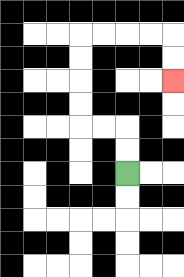{'start': '[5, 7]', 'end': '[7, 3]', 'path_directions': 'U,U,L,L,U,U,U,U,R,R,R,R,D,D', 'path_coordinates': '[[5, 7], [5, 6], [5, 5], [4, 5], [3, 5], [3, 4], [3, 3], [3, 2], [3, 1], [4, 1], [5, 1], [6, 1], [7, 1], [7, 2], [7, 3]]'}